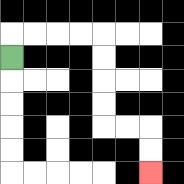{'start': '[0, 2]', 'end': '[6, 7]', 'path_directions': 'U,R,R,R,R,D,D,D,D,R,R,D,D', 'path_coordinates': '[[0, 2], [0, 1], [1, 1], [2, 1], [3, 1], [4, 1], [4, 2], [4, 3], [4, 4], [4, 5], [5, 5], [6, 5], [6, 6], [6, 7]]'}